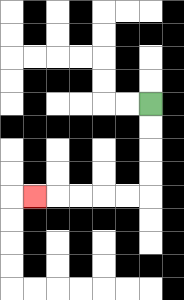{'start': '[6, 4]', 'end': '[1, 8]', 'path_directions': 'D,D,D,D,L,L,L,L,L', 'path_coordinates': '[[6, 4], [6, 5], [6, 6], [6, 7], [6, 8], [5, 8], [4, 8], [3, 8], [2, 8], [1, 8]]'}